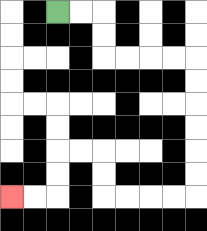{'start': '[2, 0]', 'end': '[0, 8]', 'path_directions': 'R,R,D,D,R,R,R,R,D,D,D,D,D,D,L,L,L,L,U,U,L,L,D,D,L,L', 'path_coordinates': '[[2, 0], [3, 0], [4, 0], [4, 1], [4, 2], [5, 2], [6, 2], [7, 2], [8, 2], [8, 3], [8, 4], [8, 5], [8, 6], [8, 7], [8, 8], [7, 8], [6, 8], [5, 8], [4, 8], [4, 7], [4, 6], [3, 6], [2, 6], [2, 7], [2, 8], [1, 8], [0, 8]]'}